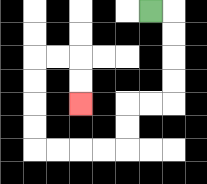{'start': '[6, 0]', 'end': '[3, 4]', 'path_directions': 'R,D,D,D,D,L,L,D,D,L,L,L,L,U,U,U,U,R,R,D,D', 'path_coordinates': '[[6, 0], [7, 0], [7, 1], [7, 2], [7, 3], [7, 4], [6, 4], [5, 4], [5, 5], [5, 6], [4, 6], [3, 6], [2, 6], [1, 6], [1, 5], [1, 4], [1, 3], [1, 2], [2, 2], [3, 2], [3, 3], [3, 4]]'}